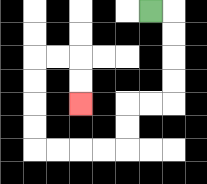{'start': '[6, 0]', 'end': '[3, 4]', 'path_directions': 'R,D,D,D,D,L,L,D,D,L,L,L,L,U,U,U,U,R,R,D,D', 'path_coordinates': '[[6, 0], [7, 0], [7, 1], [7, 2], [7, 3], [7, 4], [6, 4], [5, 4], [5, 5], [5, 6], [4, 6], [3, 6], [2, 6], [1, 6], [1, 5], [1, 4], [1, 3], [1, 2], [2, 2], [3, 2], [3, 3], [3, 4]]'}